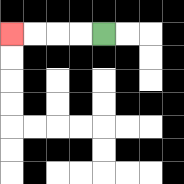{'start': '[4, 1]', 'end': '[0, 1]', 'path_directions': 'L,L,L,L', 'path_coordinates': '[[4, 1], [3, 1], [2, 1], [1, 1], [0, 1]]'}